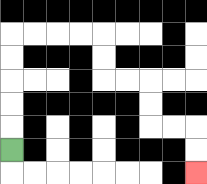{'start': '[0, 6]', 'end': '[8, 7]', 'path_directions': 'U,U,U,U,U,R,R,R,R,D,D,R,R,D,D,R,R,D,D', 'path_coordinates': '[[0, 6], [0, 5], [0, 4], [0, 3], [0, 2], [0, 1], [1, 1], [2, 1], [3, 1], [4, 1], [4, 2], [4, 3], [5, 3], [6, 3], [6, 4], [6, 5], [7, 5], [8, 5], [8, 6], [8, 7]]'}